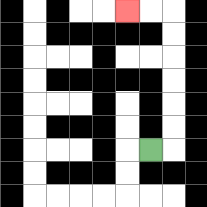{'start': '[6, 6]', 'end': '[5, 0]', 'path_directions': 'R,U,U,U,U,U,U,L,L', 'path_coordinates': '[[6, 6], [7, 6], [7, 5], [7, 4], [7, 3], [7, 2], [7, 1], [7, 0], [6, 0], [5, 0]]'}